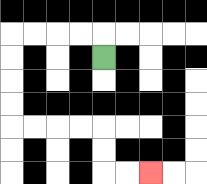{'start': '[4, 2]', 'end': '[6, 7]', 'path_directions': 'U,L,L,L,L,D,D,D,D,R,R,R,R,D,D,R,R', 'path_coordinates': '[[4, 2], [4, 1], [3, 1], [2, 1], [1, 1], [0, 1], [0, 2], [0, 3], [0, 4], [0, 5], [1, 5], [2, 5], [3, 5], [4, 5], [4, 6], [4, 7], [5, 7], [6, 7]]'}